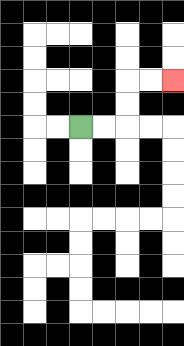{'start': '[3, 5]', 'end': '[7, 3]', 'path_directions': 'R,R,U,U,R,R', 'path_coordinates': '[[3, 5], [4, 5], [5, 5], [5, 4], [5, 3], [6, 3], [7, 3]]'}